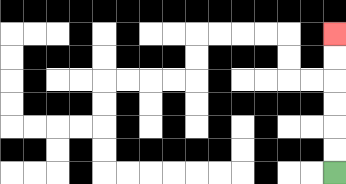{'start': '[14, 7]', 'end': '[14, 1]', 'path_directions': 'U,U,U,U,U,U', 'path_coordinates': '[[14, 7], [14, 6], [14, 5], [14, 4], [14, 3], [14, 2], [14, 1]]'}